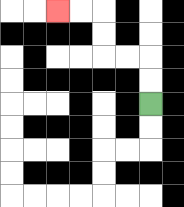{'start': '[6, 4]', 'end': '[2, 0]', 'path_directions': 'U,U,L,L,U,U,L,L', 'path_coordinates': '[[6, 4], [6, 3], [6, 2], [5, 2], [4, 2], [4, 1], [4, 0], [3, 0], [2, 0]]'}